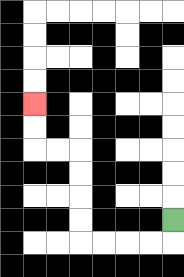{'start': '[7, 9]', 'end': '[1, 4]', 'path_directions': 'D,L,L,L,L,U,U,U,U,L,L,U,U', 'path_coordinates': '[[7, 9], [7, 10], [6, 10], [5, 10], [4, 10], [3, 10], [3, 9], [3, 8], [3, 7], [3, 6], [2, 6], [1, 6], [1, 5], [1, 4]]'}